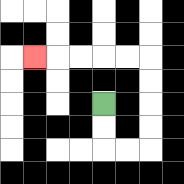{'start': '[4, 4]', 'end': '[1, 2]', 'path_directions': 'D,D,R,R,U,U,U,U,L,L,L,L,L', 'path_coordinates': '[[4, 4], [4, 5], [4, 6], [5, 6], [6, 6], [6, 5], [6, 4], [6, 3], [6, 2], [5, 2], [4, 2], [3, 2], [2, 2], [1, 2]]'}